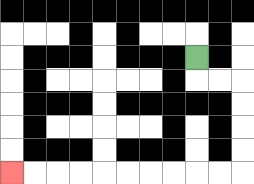{'start': '[8, 2]', 'end': '[0, 7]', 'path_directions': 'D,R,R,D,D,D,D,L,L,L,L,L,L,L,L,L,L', 'path_coordinates': '[[8, 2], [8, 3], [9, 3], [10, 3], [10, 4], [10, 5], [10, 6], [10, 7], [9, 7], [8, 7], [7, 7], [6, 7], [5, 7], [4, 7], [3, 7], [2, 7], [1, 7], [0, 7]]'}